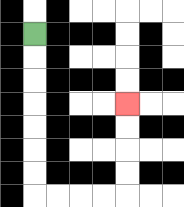{'start': '[1, 1]', 'end': '[5, 4]', 'path_directions': 'D,D,D,D,D,D,D,R,R,R,R,U,U,U,U', 'path_coordinates': '[[1, 1], [1, 2], [1, 3], [1, 4], [1, 5], [1, 6], [1, 7], [1, 8], [2, 8], [3, 8], [4, 8], [5, 8], [5, 7], [5, 6], [5, 5], [5, 4]]'}